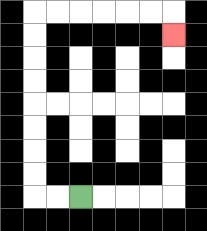{'start': '[3, 8]', 'end': '[7, 1]', 'path_directions': 'L,L,U,U,U,U,U,U,U,U,R,R,R,R,R,R,D', 'path_coordinates': '[[3, 8], [2, 8], [1, 8], [1, 7], [1, 6], [1, 5], [1, 4], [1, 3], [1, 2], [1, 1], [1, 0], [2, 0], [3, 0], [4, 0], [5, 0], [6, 0], [7, 0], [7, 1]]'}